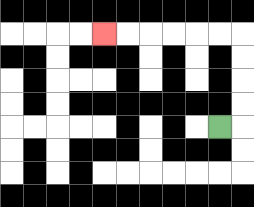{'start': '[9, 5]', 'end': '[4, 1]', 'path_directions': 'R,U,U,U,U,L,L,L,L,L,L', 'path_coordinates': '[[9, 5], [10, 5], [10, 4], [10, 3], [10, 2], [10, 1], [9, 1], [8, 1], [7, 1], [6, 1], [5, 1], [4, 1]]'}